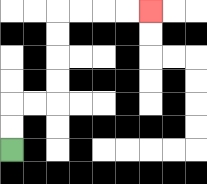{'start': '[0, 6]', 'end': '[6, 0]', 'path_directions': 'U,U,R,R,U,U,U,U,R,R,R,R', 'path_coordinates': '[[0, 6], [0, 5], [0, 4], [1, 4], [2, 4], [2, 3], [2, 2], [2, 1], [2, 0], [3, 0], [4, 0], [5, 0], [6, 0]]'}